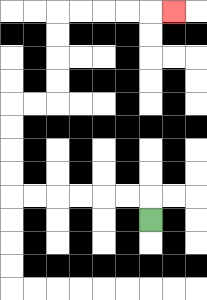{'start': '[6, 9]', 'end': '[7, 0]', 'path_directions': 'U,L,L,L,L,L,L,U,U,U,U,R,R,U,U,U,U,R,R,R,R,R', 'path_coordinates': '[[6, 9], [6, 8], [5, 8], [4, 8], [3, 8], [2, 8], [1, 8], [0, 8], [0, 7], [0, 6], [0, 5], [0, 4], [1, 4], [2, 4], [2, 3], [2, 2], [2, 1], [2, 0], [3, 0], [4, 0], [5, 0], [6, 0], [7, 0]]'}